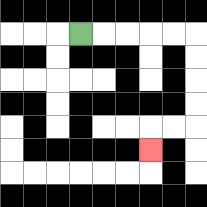{'start': '[3, 1]', 'end': '[6, 6]', 'path_directions': 'R,R,R,R,R,D,D,D,D,L,L,D', 'path_coordinates': '[[3, 1], [4, 1], [5, 1], [6, 1], [7, 1], [8, 1], [8, 2], [8, 3], [8, 4], [8, 5], [7, 5], [6, 5], [6, 6]]'}